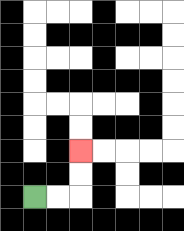{'start': '[1, 8]', 'end': '[3, 6]', 'path_directions': 'R,R,U,U', 'path_coordinates': '[[1, 8], [2, 8], [3, 8], [3, 7], [3, 6]]'}